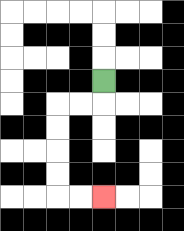{'start': '[4, 3]', 'end': '[4, 8]', 'path_directions': 'D,L,L,D,D,D,D,R,R', 'path_coordinates': '[[4, 3], [4, 4], [3, 4], [2, 4], [2, 5], [2, 6], [2, 7], [2, 8], [3, 8], [4, 8]]'}